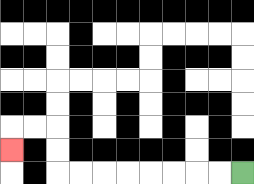{'start': '[10, 7]', 'end': '[0, 6]', 'path_directions': 'L,L,L,L,L,L,L,L,U,U,L,L,D', 'path_coordinates': '[[10, 7], [9, 7], [8, 7], [7, 7], [6, 7], [5, 7], [4, 7], [3, 7], [2, 7], [2, 6], [2, 5], [1, 5], [0, 5], [0, 6]]'}